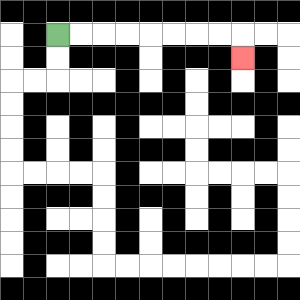{'start': '[2, 1]', 'end': '[10, 2]', 'path_directions': 'R,R,R,R,R,R,R,R,D', 'path_coordinates': '[[2, 1], [3, 1], [4, 1], [5, 1], [6, 1], [7, 1], [8, 1], [9, 1], [10, 1], [10, 2]]'}